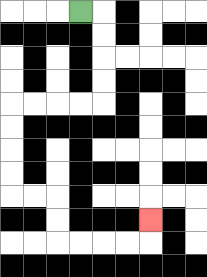{'start': '[3, 0]', 'end': '[6, 9]', 'path_directions': 'R,D,D,D,D,L,L,L,L,D,D,D,D,R,R,D,D,R,R,R,R,U', 'path_coordinates': '[[3, 0], [4, 0], [4, 1], [4, 2], [4, 3], [4, 4], [3, 4], [2, 4], [1, 4], [0, 4], [0, 5], [0, 6], [0, 7], [0, 8], [1, 8], [2, 8], [2, 9], [2, 10], [3, 10], [4, 10], [5, 10], [6, 10], [6, 9]]'}